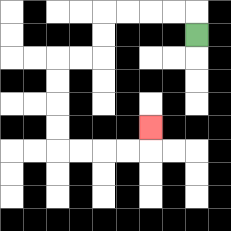{'start': '[8, 1]', 'end': '[6, 5]', 'path_directions': 'U,L,L,L,L,D,D,L,L,D,D,D,D,R,R,R,R,U', 'path_coordinates': '[[8, 1], [8, 0], [7, 0], [6, 0], [5, 0], [4, 0], [4, 1], [4, 2], [3, 2], [2, 2], [2, 3], [2, 4], [2, 5], [2, 6], [3, 6], [4, 6], [5, 6], [6, 6], [6, 5]]'}